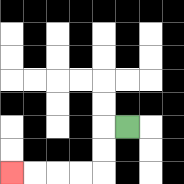{'start': '[5, 5]', 'end': '[0, 7]', 'path_directions': 'L,D,D,L,L,L,L', 'path_coordinates': '[[5, 5], [4, 5], [4, 6], [4, 7], [3, 7], [2, 7], [1, 7], [0, 7]]'}